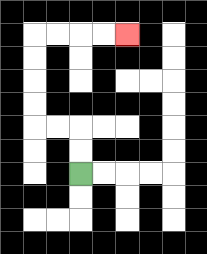{'start': '[3, 7]', 'end': '[5, 1]', 'path_directions': 'U,U,L,L,U,U,U,U,R,R,R,R', 'path_coordinates': '[[3, 7], [3, 6], [3, 5], [2, 5], [1, 5], [1, 4], [1, 3], [1, 2], [1, 1], [2, 1], [3, 1], [4, 1], [5, 1]]'}